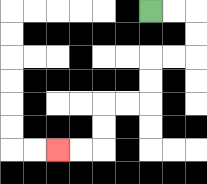{'start': '[6, 0]', 'end': '[2, 6]', 'path_directions': 'R,R,D,D,L,L,D,D,L,L,D,D,L,L', 'path_coordinates': '[[6, 0], [7, 0], [8, 0], [8, 1], [8, 2], [7, 2], [6, 2], [6, 3], [6, 4], [5, 4], [4, 4], [4, 5], [4, 6], [3, 6], [2, 6]]'}